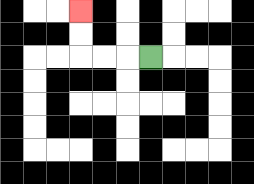{'start': '[6, 2]', 'end': '[3, 0]', 'path_directions': 'L,L,L,U,U', 'path_coordinates': '[[6, 2], [5, 2], [4, 2], [3, 2], [3, 1], [3, 0]]'}